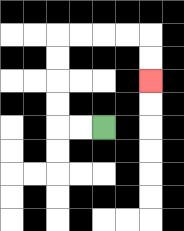{'start': '[4, 5]', 'end': '[6, 3]', 'path_directions': 'L,L,U,U,U,U,R,R,R,R,D,D', 'path_coordinates': '[[4, 5], [3, 5], [2, 5], [2, 4], [2, 3], [2, 2], [2, 1], [3, 1], [4, 1], [5, 1], [6, 1], [6, 2], [6, 3]]'}